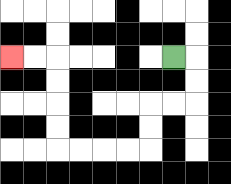{'start': '[7, 2]', 'end': '[0, 2]', 'path_directions': 'R,D,D,L,L,D,D,L,L,L,L,U,U,U,U,L,L', 'path_coordinates': '[[7, 2], [8, 2], [8, 3], [8, 4], [7, 4], [6, 4], [6, 5], [6, 6], [5, 6], [4, 6], [3, 6], [2, 6], [2, 5], [2, 4], [2, 3], [2, 2], [1, 2], [0, 2]]'}